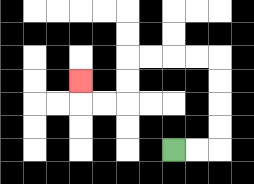{'start': '[7, 6]', 'end': '[3, 3]', 'path_directions': 'R,R,U,U,U,U,L,L,L,L,D,D,L,L,U', 'path_coordinates': '[[7, 6], [8, 6], [9, 6], [9, 5], [9, 4], [9, 3], [9, 2], [8, 2], [7, 2], [6, 2], [5, 2], [5, 3], [5, 4], [4, 4], [3, 4], [3, 3]]'}